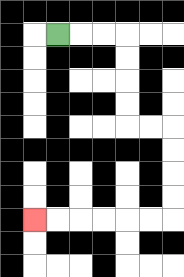{'start': '[2, 1]', 'end': '[1, 9]', 'path_directions': 'R,R,R,D,D,D,D,R,R,D,D,D,D,L,L,L,L,L,L', 'path_coordinates': '[[2, 1], [3, 1], [4, 1], [5, 1], [5, 2], [5, 3], [5, 4], [5, 5], [6, 5], [7, 5], [7, 6], [7, 7], [7, 8], [7, 9], [6, 9], [5, 9], [4, 9], [3, 9], [2, 9], [1, 9]]'}